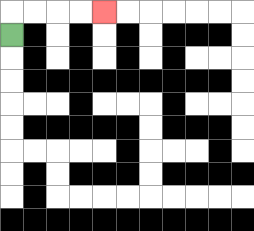{'start': '[0, 1]', 'end': '[4, 0]', 'path_directions': 'U,R,R,R,R', 'path_coordinates': '[[0, 1], [0, 0], [1, 0], [2, 0], [3, 0], [4, 0]]'}